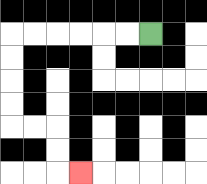{'start': '[6, 1]', 'end': '[3, 7]', 'path_directions': 'L,L,L,L,L,L,D,D,D,D,R,R,D,D,R', 'path_coordinates': '[[6, 1], [5, 1], [4, 1], [3, 1], [2, 1], [1, 1], [0, 1], [0, 2], [0, 3], [0, 4], [0, 5], [1, 5], [2, 5], [2, 6], [2, 7], [3, 7]]'}